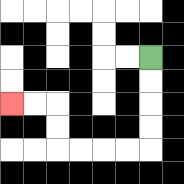{'start': '[6, 2]', 'end': '[0, 4]', 'path_directions': 'D,D,D,D,L,L,L,L,U,U,L,L', 'path_coordinates': '[[6, 2], [6, 3], [6, 4], [6, 5], [6, 6], [5, 6], [4, 6], [3, 6], [2, 6], [2, 5], [2, 4], [1, 4], [0, 4]]'}